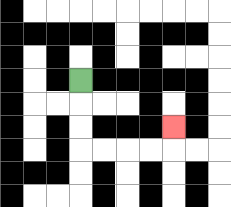{'start': '[3, 3]', 'end': '[7, 5]', 'path_directions': 'D,D,D,R,R,R,R,U', 'path_coordinates': '[[3, 3], [3, 4], [3, 5], [3, 6], [4, 6], [5, 6], [6, 6], [7, 6], [7, 5]]'}